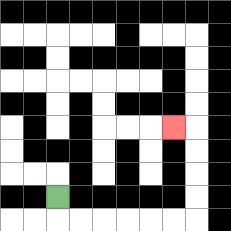{'start': '[2, 8]', 'end': '[7, 5]', 'path_directions': 'D,R,R,R,R,R,R,U,U,U,U,L', 'path_coordinates': '[[2, 8], [2, 9], [3, 9], [4, 9], [5, 9], [6, 9], [7, 9], [8, 9], [8, 8], [8, 7], [8, 6], [8, 5], [7, 5]]'}